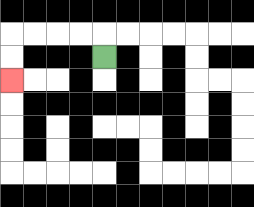{'start': '[4, 2]', 'end': '[0, 3]', 'path_directions': 'U,L,L,L,L,D,D', 'path_coordinates': '[[4, 2], [4, 1], [3, 1], [2, 1], [1, 1], [0, 1], [0, 2], [0, 3]]'}